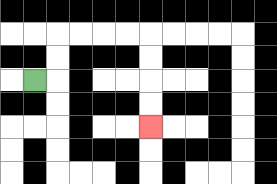{'start': '[1, 3]', 'end': '[6, 5]', 'path_directions': 'R,U,U,R,R,R,R,D,D,D,D', 'path_coordinates': '[[1, 3], [2, 3], [2, 2], [2, 1], [3, 1], [4, 1], [5, 1], [6, 1], [6, 2], [6, 3], [6, 4], [6, 5]]'}